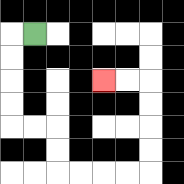{'start': '[1, 1]', 'end': '[4, 3]', 'path_directions': 'L,D,D,D,D,R,R,D,D,R,R,R,R,U,U,U,U,L,L', 'path_coordinates': '[[1, 1], [0, 1], [0, 2], [0, 3], [0, 4], [0, 5], [1, 5], [2, 5], [2, 6], [2, 7], [3, 7], [4, 7], [5, 7], [6, 7], [6, 6], [6, 5], [6, 4], [6, 3], [5, 3], [4, 3]]'}